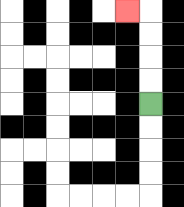{'start': '[6, 4]', 'end': '[5, 0]', 'path_directions': 'U,U,U,U,L', 'path_coordinates': '[[6, 4], [6, 3], [6, 2], [6, 1], [6, 0], [5, 0]]'}